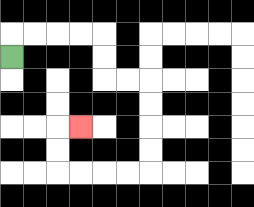{'start': '[0, 2]', 'end': '[3, 5]', 'path_directions': 'U,R,R,R,R,D,D,R,R,D,D,D,D,L,L,L,L,U,U,R', 'path_coordinates': '[[0, 2], [0, 1], [1, 1], [2, 1], [3, 1], [4, 1], [4, 2], [4, 3], [5, 3], [6, 3], [6, 4], [6, 5], [6, 6], [6, 7], [5, 7], [4, 7], [3, 7], [2, 7], [2, 6], [2, 5], [3, 5]]'}